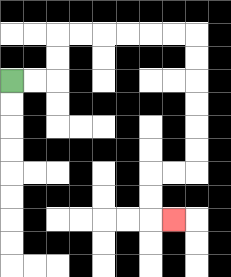{'start': '[0, 3]', 'end': '[7, 9]', 'path_directions': 'R,R,U,U,R,R,R,R,R,R,D,D,D,D,D,D,L,L,D,D,R', 'path_coordinates': '[[0, 3], [1, 3], [2, 3], [2, 2], [2, 1], [3, 1], [4, 1], [5, 1], [6, 1], [7, 1], [8, 1], [8, 2], [8, 3], [8, 4], [8, 5], [8, 6], [8, 7], [7, 7], [6, 7], [6, 8], [6, 9], [7, 9]]'}